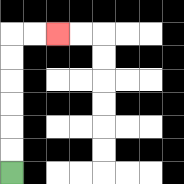{'start': '[0, 7]', 'end': '[2, 1]', 'path_directions': 'U,U,U,U,U,U,R,R', 'path_coordinates': '[[0, 7], [0, 6], [0, 5], [0, 4], [0, 3], [0, 2], [0, 1], [1, 1], [2, 1]]'}